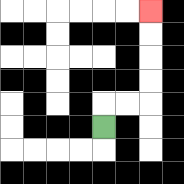{'start': '[4, 5]', 'end': '[6, 0]', 'path_directions': 'U,R,R,U,U,U,U', 'path_coordinates': '[[4, 5], [4, 4], [5, 4], [6, 4], [6, 3], [6, 2], [6, 1], [6, 0]]'}